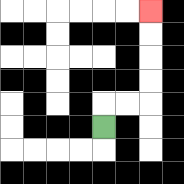{'start': '[4, 5]', 'end': '[6, 0]', 'path_directions': 'U,R,R,U,U,U,U', 'path_coordinates': '[[4, 5], [4, 4], [5, 4], [6, 4], [6, 3], [6, 2], [6, 1], [6, 0]]'}